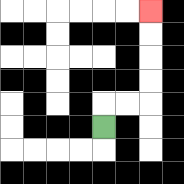{'start': '[4, 5]', 'end': '[6, 0]', 'path_directions': 'U,R,R,U,U,U,U', 'path_coordinates': '[[4, 5], [4, 4], [5, 4], [6, 4], [6, 3], [6, 2], [6, 1], [6, 0]]'}